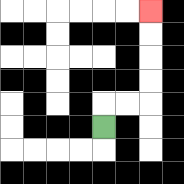{'start': '[4, 5]', 'end': '[6, 0]', 'path_directions': 'U,R,R,U,U,U,U', 'path_coordinates': '[[4, 5], [4, 4], [5, 4], [6, 4], [6, 3], [6, 2], [6, 1], [6, 0]]'}